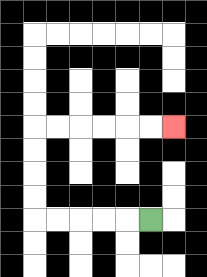{'start': '[6, 9]', 'end': '[7, 5]', 'path_directions': 'L,L,L,L,L,U,U,U,U,R,R,R,R,R,R', 'path_coordinates': '[[6, 9], [5, 9], [4, 9], [3, 9], [2, 9], [1, 9], [1, 8], [1, 7], [1, 6], [1, 5], [2, 5], [3, 5], [4, 5], [5, 5], [6, 5], [7, 5]]'}